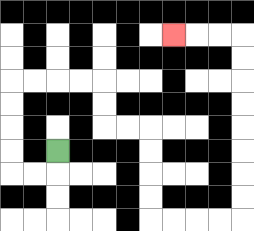{'start': '[2, 6]', 'end': '[7, 1]', 'path_directions': 'D,L,L,U,U,U,U,R,R,R,R,D,D,R,R,D,D,D,D,R,R,R,R,U,U,U,U,U,U,U,U,L,L,L', 'path_coordinates': '[[2, 6], [2, 7], [1, 7], [0, 7], [0, 6], [0, 5], [0, 4], [0, 3], [1, 3], [2, 3], [3, 3], [4, 3], [4, 4], [4, 5], [5, 5], [6, 5], [6, 6], [6, 7], [6, 8], [6, 9], [7, 9], [8, 9], [9, 9], [10, 9], [10, 8], [10, 7], [10, 6], [10, 5], [10, 4], [10, 3], [10, 2], [10, 1], [9, 1], [8, 1], [7, 1]]'}